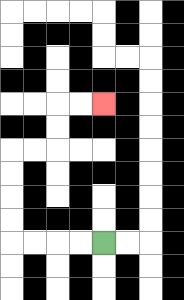{'start': '[4, 10]', 'end': '[4, 4]', 'path_directions': 'L,L,L,L,U,U,U,U,R,R,U,U,R,R', 'path_coordinates': '[[4, 10], [3, 10], [2, 10], [1, 10], [0, 10], [0, 9], [0, 8], [0, 7], [0, 6], [1, 6], [2, 6], [2, 5], [2, 4], [3, 4], [4, 4]]'}